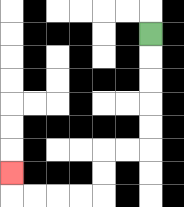{'start': '[6, 1]', 'end': '[0, 7]', 'path_directions': 'D,D,D,D,D,L,L,D,D,L,L,L,L,U', 'path_coordinates': '[[6, 1], [6, 2], [6, 3], [6, 4], [6, 5], [6, 6], [5, 6], [4, 6], [4, 7], [4, 8], [3, 8], [2, 8], [1, 8], [0, 8], [0, 7]]'}